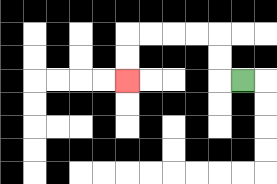{'start': '[10, 3]', 'end': '[5, 3]', 'path_directions': 'L,U,U,L,L,L,L,D,D', 'path_coordinates': '[[10, 3], [9, 3], [9, 2], [9, 1], [8, 1], [7, 1], [6, 1], [5, 1], [5, 2], [5, 3]]'}